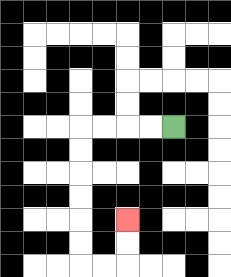{'start': '[7, 5]', 'end': '[5, 9]', 'path_directions': 'L,L,L,L,D,D,D,D,D,D,R,R,U,U', 'path_coordinates': '[[7, 5], [6, 5], [5, 5], [4, 5], [3, 5], [3, 6], [3, 7], [3, 8], [3, 9], [3, 10], [3, 11], [4, 11], [5, 11], [5, 10], [5, 9]]'}